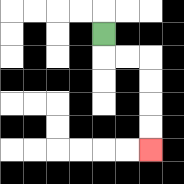{'start': '[4, 1]', 'end': '[6, 6]', 'path_directions': 'D,R,R,D,D,D,D', 'path_coordinates': '[[4, 1], [4, 2], [5, 2], [6, 2], [6, 3], [6, 4], [6, 5], [6, 6]]'}